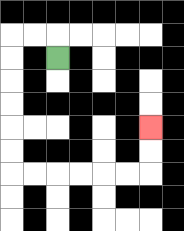{'start': '[2, 2]', 'end': '[6, 5]', 'path_directions': 'U,L,L,D,D,D,D,D,D,R,R,R,R,R,R,U,U', 'path_coordinates': '[[2, 2], [2, 1], [1, 1], [0, 1], [0, 2], [0, 3], [0, 4], [0, 5], [0, 6], [0, 7], [1, 7], [2, 7], [3, 7], [4, 7], [5, 7], [6, 7], [6, 6], [6, 5]]'}